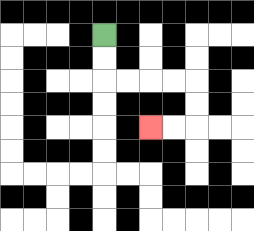{'start': '[4, 1]', 'end': '[6, 5]', 'path_directions': 'D,D,R,R,R,R,D,D,L,L', 'path_coordinates': '[[4, 1], [4, 2], [4, 3], [5, 3], [6, 3], [7, 3], [8, 3], [8, 4], [8, 5], [7, 5], [6, 5]]'}